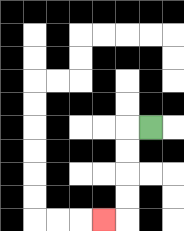{'start': '[6, 5]', 'end': '[4, 9]', 'path_directions': 'L,D,D,D,D,L', 'path_coordinates': '[[6, 5], [5, 5], [5, 6], [5, 7], [5, 8], [5, 9], [4, 9]]'}